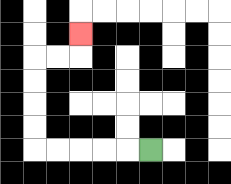{'start': '[6, 6]', 'end': '[3, 1]', 'path_directions': 'L,L,L,L,L,U,U,U,U,R,R,U', 'path_coordinates': '[[6, 6], [5, 6], [4, 6], [3, 6], [2, 6], [1, 6], [1, 5], [1, 4], [1, 3], [1, 2], [2, 2], [3, 2], [3, 1]]'}